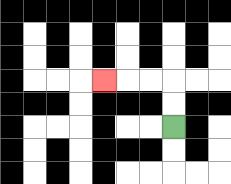{'start': '[7, 5]', 'end': '[4, 3]', 'path_directions': 'U,U,L,L,L', 'path_coordinates': '[[7, 5], [7, 4], [7, 3], [6, 3], [5, 3], [4, 3]]'}